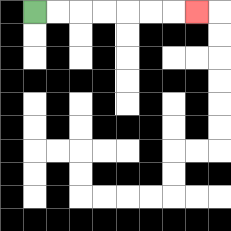{'start': '[1, 0]', 'end': '[8, 0]', 'path_directions': 'R,R,R,R,R,R,R', 'path_coordinates': '[[1, 0], [2, 0], [3, 0], [4, 0], [5, 0], [6, 0], [7, 0], [8, 0]]'}